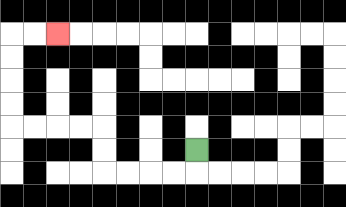{'start': '[8, 6]', 'end': '[2, 1]', 'path_directions': 'D,L,L,L,L,U,U,L,L,L,L,U,U,U,U,R,R', 'path_coordinates': '[[8, 6], [8, 7], [7, 7], [6, 7], [5, 7], [4, 7], [4, 6], [4, 5], [3, 5], [2, 5], [1, 5], [0, 5], [0, 4], [0, 3], [0, 2], [0, 1], [1, 1], [2, 1]]'}